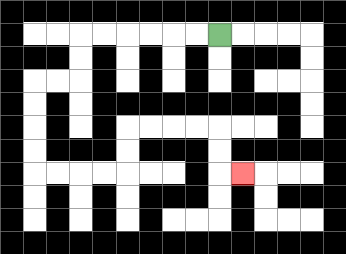{'start': '[9, 1]', 'end': '[10, 7]', 'path_directions': 'L,L,L,L,L,L,D,D,L,L,D,D,D,D,R,R,R,R,U,U,R,R,R,R,D,D,R', 'path_coordinates': '[[9, 1], [8, 1], [7, 1], [6, 1], [5, 1], [4, 1], [3, 1], [3, 2], [3, 3], [2, 3], [1, 3], [1, 4], [1, 5], [1, 6], [1, 7], [2, 7], [3, 7], [4, 7], [5, 7], [5, 6], [5, 5], [6, 5], [7, 5], [8, 5], [9, 5], [9, 6], [9, 7], [10, 7]]'}